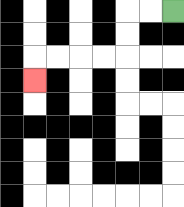{'start': '[7, 0]', 'end': '[1, 3]', 'path_directions': 'L,L,D,D,L,L,L,L,D', 'path_coordinates': '[[7, 0], [6, 0], [5, 0], [5, 1], [5, 2], [4, 2], [3, 2], [2, 2], [1, 2], [1, 3]]'}